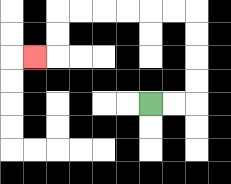{'start': '[6, 4]', 'end': '[1, 2]', 'path_directions': 'R,R,U,U,U,U,L,L,L,L,L,L,D,D,L', 'path_coordinates': '[[6, 4], [7, 4], [8, 4], [8, 3], [8, 2], [8, 1], [8, 0], [7, 0], [6, 0], [5, 0], [4, 0], [3, 0], [2, 0], [2, 1], [2, 2], [1, 2]]'}